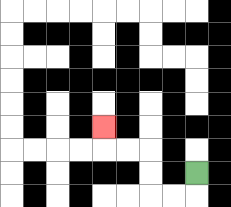{'start': '[8, 7]', 'end': '[4, 5]', 'path_directions': 'D,L,L,U,U,L,L,U', 'path_coordinates': '[[8, 7], [8, 8], [7, 8], [6, 8], [6, 7], [6, 6], [5, 6], [4, 6], [4, 5]]'}